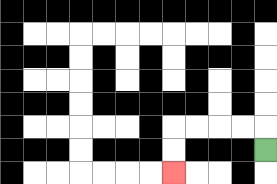{'start': '[11, 6]', 'end': '[7, 7]', 'path_directions': 'U,L,L,L,L,D,D', 'path_coordinates': '[[11, 6], [11, 5], [10, 5], [9, 5], [8, 5], [7, 5], [7, 6], [7, 7]]'}